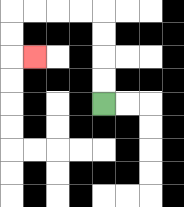{'start': '[4, 4]', 'end': '[1, 2]', 'path_directions': 'U,U,U,U,L,L,L,L,D,D,R', 'path_coordinates': '[[4, 4], [4, 3], [4, 2], [4, 1], [4, 0], [3, 0], [2, 0], [1, 0], [0, 0], [0, 1], [0, 2], [1, 2]]'}